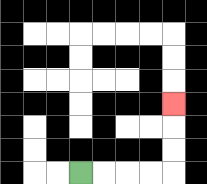{'start': '[3, 7]', 'end': '[7, 4]', 'path_directions': 'R,R,R,R,U,U,U', 'path_coordinates': '[[3, 7], [4, 7], [5, 7], [6, 7], [7, 7], [7, 6], [7, 5], [7, 4]]'}